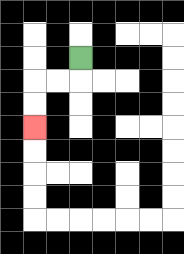{'start': '[3, 2]', 'end': '[1, 5]', 'path_directions': 'D,L,L,D,D', 'path_coordinates': '[[3, 2], [3, 3], [2, 3], [1, 3], [1, 4], [1, 5]]'}